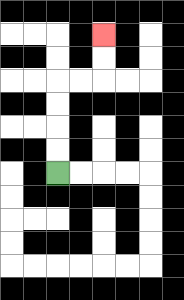{'start': '[2, 7]', 'end': '[4, 1]', 'path_directions': 'U,U,U,U,R,R,U,U', 'path_coordinates': '[[2, 7], [2, 6], [2, 5], [2, 4], [2, 3], [3, 3], [4, 3], [4, 2], [4, 1]]'}